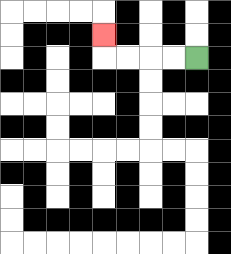{'start': '[8, 2]', 'end': '[4, 1]', 'path_directions': 'L,L,L,L,U', 'path_coordinates': '[[8, 2], [7, 2], [6, 2], [5, 2], [4, 2], [4, 1]]'}